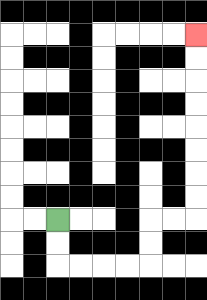{'start': '[2, 9]', 'end': '[8, 1]', 'path_directions': 'D,D,R,R,R,R,U,U,R,R,U,U,U,U,U,U,U,U', 'path_coordinates': '[[2, 9], [2, 10], [2, 11], [3, 11], [4, 11], [5, 11], [6, 11], [6, 10], [6, 9], [7, 9], [8, 9], [8, 8], [8, 7], [8, 6], [8, 5], [8, 4], [8, 3], [8, 2], [8, 1]]'}